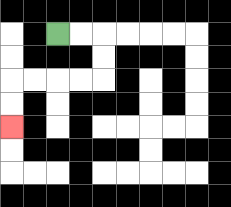{'start': '[2, 1]', 'end': '[0, 5]', 'path_directions': 'R,R,D,D,L,L,L,L,D,D', 'path_coordinates': '[[2, 1], [3, 1], [4, 1], [4, 2], [4, 3], [3, 3], [2, 3], [1, 3], [0, 3], [0, 4], [0, 5]]'}